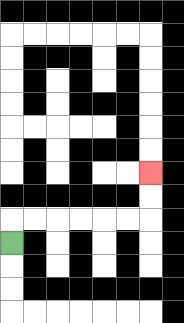{'start': '[0, 10]', 'end': '[6, 7]', 'path_directions': 'U,R,R,R,R,R,R,U,U', 'path_coordinates': '[[0, 10], [0, 9], [1, 9], [2, 9], [3, 9], [4, 9], [5, 9], [6, 9], [6, 8], [6, 7]]'}